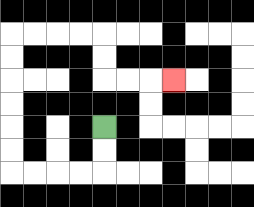{'start': '[4, 5]', 'end': '[7, 3]', 'path_directions': 'D,D,L,L,L,L,U,U,U,U,U,U,R,R,R,R,D,D,R,R,R', 'path_coordinates': '[[4, 5], [4, 6], [4, 7], [3, 7], [2, 7], [1, 7], [0, 7], [0, 6], [0, 5], [0, 4], [0, 3], [0, 2], [0, 1], [1, 1], [2, 1], [3, 1], [4, 1], [4, 2], [4, 3], [5, 3], [6, 3], [7, 3]]'}